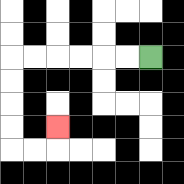{'start': '[6, 2]', 'end': '[2, 5]', 'path_directions': 'L,L,L,L,L,L,D,D,D,D,R,R,U', 'path_coordinates': '[[6, 2], [5, 2], [4, 2], [3, 2], [2, 2], [1, 2], [0, 2], [0, 3], [0, 4], [0, 5], [0, 6], [1, 6], [2, 6], [2, 5]]'}